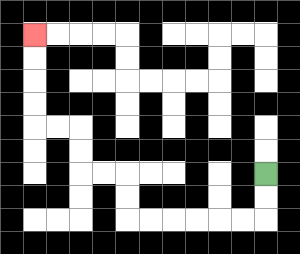{'start': '[11, 7]', 'end': '[1, 1]', 'path_directions': 'D,D,L,L,L,L,L,L,U,U,L,L,U,U,L,L,U,U,U,U', 'path_coordinates': '[[11, 7], [11, 8], [11, 9], [10, 9], [9, 9], [8, 9], [7, 9], [6, 9], [5, 9], [5, 8], [5, 7], [4, 7], [3, 7], [3, 6], [3, 5], [2, 5], [1, 5], [1, 4], [1, 3], [1, 2], [1, 1]]'}